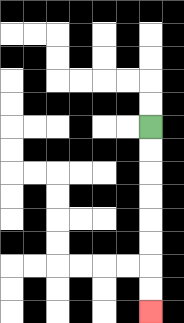{'start': '[6, 5]', 'end': '[6, 13]', 'path_directions': 'D,D,D,D,D,D,D,D', 'path_coordinates': '[[6, 5], [6, 6], [6, 7], [6, 8], [6, 9], [6, 10], [6, 11], [6, 12], [6, 13]]'}